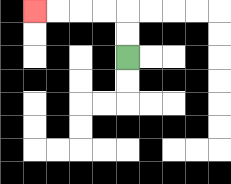{'start': '[5, 2]', 'end': '[1, 0]', 'path_directions': 'U,U,L,L,L,L', 'path_coordinates': '[[5, 2], [5, 1], [5, 0], [4, 0], [3, 0], [2, 0], [1, 0]]'}